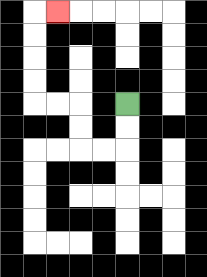{'start': '[5, 4]', 'end': '[2, 0]', 'path_directions': 'D,D,L,L,U,U,L,L,U,U,U,U,R', 'path_coordinates': '[[5, 4], [5, 5], [5, 6], [4, 6], [3, 6], [3, 5], [3, 4], [2, 4], [1, 4], [1, 3], [1, 2], [1, 1], [1, 0], [2, 0]]'}